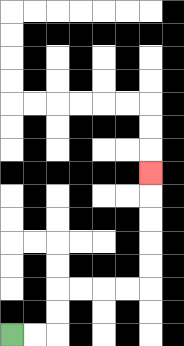{'start': '[0, 14]', 'end': '[6, 7]', 'path_directions': 'R,R,U,U,R,R,R,R,U,U,U,U,U', 'path_coordinates': '[[0, 14], [1, 14], [2, 14], [2, 13], [2, 12], [3, 12], [4, 12], [5, 12], [6, 12], [6, 11], [6, 10], [6, 9], [6, 8], [6, 7]]'}